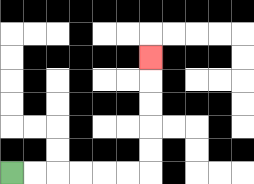{'start': '[0, 7]', 'end': '[6, 2]', 'path_directions': 'R,R,R,R,R,R,U,U,U,U,U', 'path_coordinates': '[[0, 7], [1, 7], [2, 7], [3, 7], [4, 7], [5, 7], [6, 7], [6, 6], [6, 5], [6, 4], [6, 3], [6, 2]]'}